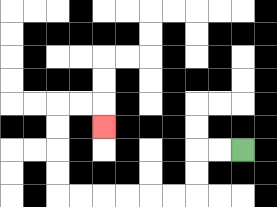{'start': '[10, 6]', 'end': '[4, 5]', 'path_directions': 'L,L,D,D,L,L,L,L,L,L,U,U,U,U,R,R,D', 'path_coordinates': '[[10, 6], [9, 6], [8, 6], [8, 7], [8, 8], [7, 8], [6, 8], [5, 8], [4, 8], [3, 8], [2, 8], [2, 7], [2, 6], [2, 5], [2, 4], [3, 4], [4, 4], [4, 5]]'}